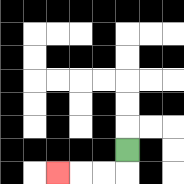{'start': '[5, 6]', 'end': '[2, 7]', 'path_directions': 'D,L,L,L', 'path_coordinates': '[[5, 6], [5, 7], [4, 7], [3, 7], [2, 7]]'}